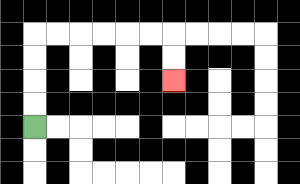{'start': '[1, 5]', 'end': '[7, 3]', 'path_directions': 'U,U,U,U,R,R,R,R,R,R,D,D', 'path_coordinates': '[[1, 5], [1, 4], [1, 3], [1, 2], [1, 1], [2, 1], [3, 1], [4, 1], [5, 1], [6, 1], [7, 1], [7, 2], [7, 3]]'}